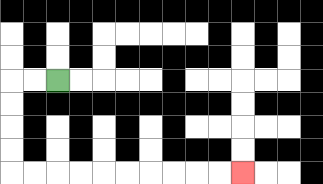{'start': '[2, 3]', 'end': '[10, 7]', 'path_directions': 'L,L,D,D,D,D,R,R,R,R,R,R,R,R,R,R', 'path_coordinates': '[[2, 3], [1, 3], [0, 3], [0, 4], [0, 5], [0, 6], [0, 7], [1, 7], [2, 7], [3, 7], [4, 7], [5, 7], [6, 7], [7, 7], [8, 7], [9, 7], [10, 7]]'}